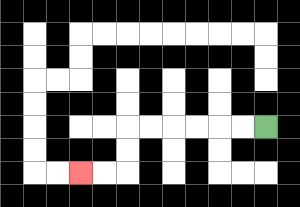{'start': '[11, 5]', 'end': '[3, 7]', 'path_directions': 'L,L,L,L,L,L,D,D,L,L', 'path_coordinates': '[[11, 5], [10, 5], [9, 5], [8, 5], [7, 5], [6, 5], [5, 5], [5, 6], [5, 7], [4, 7], [3, 7]]'}